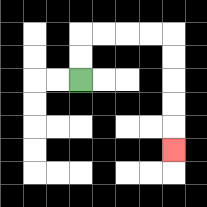{'start': '[3, 3]', 'end': '[7, 6]', 'path_directions': 'U,U,R,R,R,R,D,D,D,D,D', 'path_coordinates': '[[3, 3], [3, 2], [3, 1], [4, 1], [5, 1], [6, 1], [7, 1], [7, 2], [7, 3], [7, 4], [7, 5], [7, 6]]'}